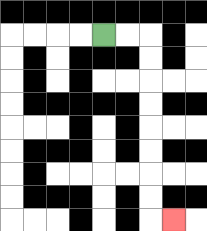{'start': '[4, 1]', 'end': '[7, 9]', 'path_directions': 'R,R,D,D,D,D,D,D,D,D,R', 'path_coordinates': '[[4, 1], [5, 1], [6, 1], [6, 2], [6, 3], [6, 4], [6, 5], [6, 6], [6, 7], [6, 8], [6, 9], [7, 9]]'}